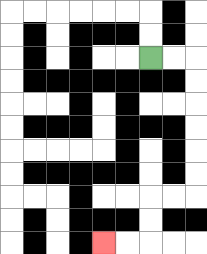{'start': '[6, 2]', 'end': '[4, 10]', 'path_directions': 'R,R,D,D,D,D,D,D,L,L,D,D,L,L', 'path_coordinates': '[[6, 2], [7, 2], [8, 2], [8, 3], [8, 4], [8, 5], [8, 6], [8, 7], [8, 8], [7, 8], [6, 8], [6, 9], [6, 10], [5, 10], [4, 10]]'}